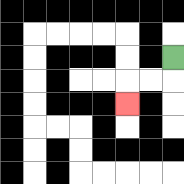{'start': '[7, 2]', 'end': '[5, 4]', 'path_directions': 'D,L,L,D', 'path_coordinates': '[[7, 2], [7, 3], [6, 3], [5, 3], [5, 4]]'}